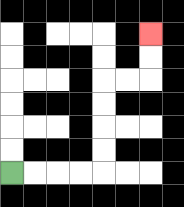{'start': '[0, 7]', 'end': '[6, 1]', 'path_directions': 'R,R,R,R,U,U,U,U,R,R,U,U', 'path_coordinates': '[[0, 7], [1, 7], [2, 7], [3, 7], [4, 7], [4, 6], [4, 5], [4, 4], [4, 3], [5, 3], [6, 3], [6, 2], [6, 1]]'}